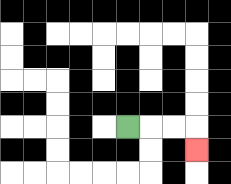{'start': '[5, 5]', 'end': '[8, 6]', 'path_directions': 'R,R,R,D', 'path_coordinates': '[[5, 5], [6, 5], [7, 5], [8, 5], [8, 6]]'}